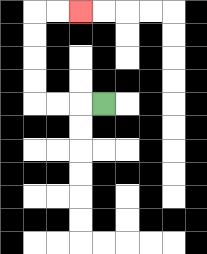{'start': '[4, 4]', 'end': '[3, 0]', 'path_directions': 'L,L,L,U,U,U,U,R,R', 'path_coordinates': '[[4, 4], [3, 4], [2, 4], [1, 4], [1, 3], [1, 2], [1, 1], [1, 0], [2, 0], [3, 0]]'}